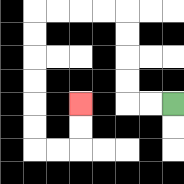{'start': '[7, 4]', 'end': '[3, 4]', 'path_directions': 'L,L,U,U,U,U,L,L,L,L,D,D,D,D,D,D,R,R,U,U', 'path_coordinates': '[[7, 4], [6, 4], [5, 4], [5, 3], [5, 2], [5, 1], [5, 0], [4, 0], [3, 0], [2, 0], [1, 0], [1, 1], [1, 2], [1, 3], [1, 4], [1, 5], [1, 6], [2, 6], [3, 6], [3, 5], [3, 4]]'}